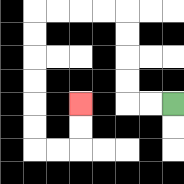{'start': '[7, 4]', 'end': '[3, 4]', 'path_directions': 'L,L,U,U,U,U,L,L,L,L,D,D,D,D,D,D,R,R,U,U', 'path_coordinates': '[[7, 4], [6, 4], [5, 4], [5, 3], [5, 2], [5, 1], [5, 0], [4, 0], [3, 0], [2, 0], [1, 0], [1, 1], [1, 2], [1, 3], [1, 4], [1, 5], [1, 6], [2, 6], [3, 6], [3, 5], [3, 4]]'}